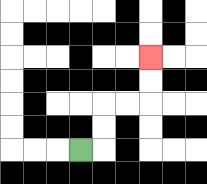{'start': '[3, 6]', 'end': '[6, 2]', 'path_directions': 'R,U,U,R,R,U,U', 'path_coordinates': '[[3, 6], [4, 6], [4, 5], [4, 4], [5, 4], [6, 4], [6, 3], [6, 2]]'}